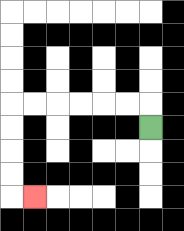{'start': '[6, 5]', 'end': '[1, 8]', 'path_directions': 'U,L,L,L,L,L,L,D,D,D,D,R', 'path_coordinates': '[[6, 5], [6, 4], [5, 4], [4, 4], [3, 4], [2, 4], [1, 4], [0, 4], [0, 5], [0, 6], [0, 7], [0, 8], [1, 8]]'}